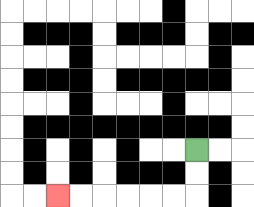{'start': '[8, 6]', 'end': '[2, 8]', 'path_directions': 'D,D,L,L,L,L,L,L', 'path_coordinates': '[[8, 6], [8, 7], [8, 8], [7, 8], [6, 8], [5, 8], [4, 8], [3, 8], [2, 8]]'}